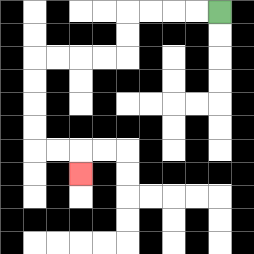{'start': '[9, 0]', 'end': '[3, 7]', 'path_directions': 'L,L,L,L,D,D,L,L,L,L,D,D,D,D,R,R,D', 'path_coordinates': '[[9, 0], [8, 0], [7, 0], [6, 0], [5, 0], [5, 1], [5, 2], [4, 2], [3, 2], [2, 2], [1, 2], [1, 3], [1, 4], [1, 5], [1, 6], [2, 6], [3, 6], [3, 7]]'}